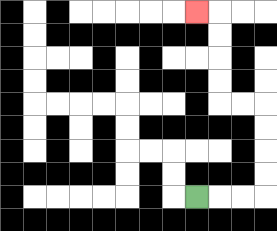{'start': '[8, 8]', 'end': '[8, 0]', 'path_directions': 'R,R,R,U,U,U,U,L,L,U,U,U,U,L', 'path_coordinates': '[[8, 8], [9, 8], [10, 8], [11, 8], [11, 7], [11, 6], [11, 5], [11, 4], [10, 4], [9, 4], [9, 3], [9, 2], [9, 1], [9, 0], [8, 0]]'}